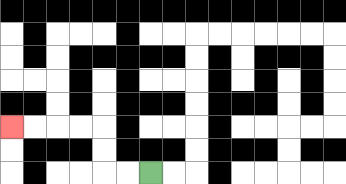{'start': '[6, 7]', 'end': '[0, 5]', 'path_directions': 'L,L,U,U,L,L,L,L', 'path_coordinates': '[[6, 7], [5, 7], [4, 7], [4, 6], [4, 5], [3, 5], [2, 5], [1, 5], [0, 5]]'}